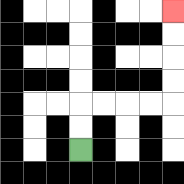{'start': '[3, 6]', 'end': '[7, 0]', 'path_directions': 'U,U,R,R,R,R,U,U,U,U', 'path_coordinates': '[[3, 6], [3, 5], [3, 4], [4, 4], [5, 4], [6, 4], [7, 4], [7, 3], [7, 2], [7, 1], [7, 0]]'}